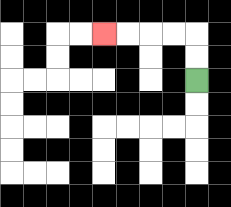{'start': '[8, 3]', 'end': '[4, 1]', 'path_directions': 'U,U,L,L,L,L', 'path_coordinates': '[[8, 3], [8, 2], [8, 1], [7, 1], [6, 1], [5, 1], [4, 1]]'}